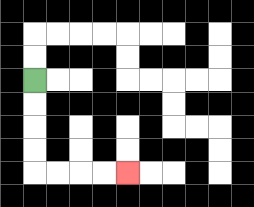{'start': '[1, 3]', 'end': '[5, 7]', 'path_directions': 'D,D,D,D,R,R,R,R', 'path_coordinates': '[[1, 3], [1, 4], [1, 5], [1, 6], [1, 7], [2, 7], [3, 7], [4, 7], [5, 7]]'}